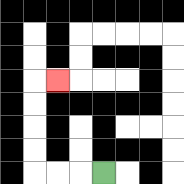{'start': '[4, 7]', 'end': '[2, 3]', 'path_directions': 'L,L,L,U,U,U,U,R', 'path_coordinates': '[[4, 7], [3, 7], [2, 7], [1, 7], [1, 6], [1, 5], [1, 4], [1, 3], [2, 3]]'}